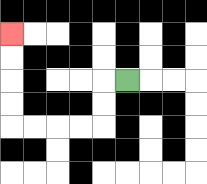{'start': '[5, 3]', 'end': '[0, 1]', 'path_directions': 'L,D,D,L,L,L,L,U,U,U,U', 'path_coordinates': '[[5, 3], [4, 3], [4, 4], [4, 5], [3, 5], [2, 5], [1, 5], [0, 5], [0, 4], [0, 3], [0, 2], [0, 1]]'}